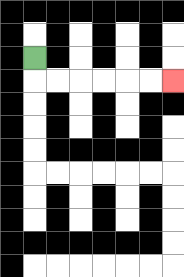{'start': '[1, 2]', 'end': '[7, 3]', 'path_directions': 'D,R,R,R,R,R,R', 'path_coordinates': '[[1, 2], [1, 3], [2, 3], [3, 3], [4, 3], [5, 3], [6, 3], [7, 3]]'}